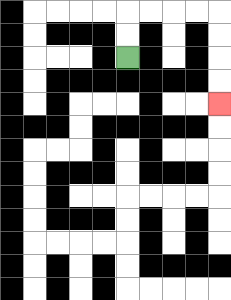{'start': '[5, 2]', 'end': '[9, 4]', 'path_directions': 'U,U,R,R,R,R,D,D,D,D', 'path_coordinates': '[[5, 2], [5, 1], [5, 0], [6, 0], [7, 0], [8, 0], [9, 0], [9, 1], [9, 2], [9, 3], [9, 4]]'}